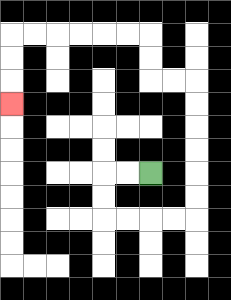{'start': '[6, 7]', 'end': '[0, 4]', 'path_directions': 'L,L,D,D,R,R,R,R,U,U,U,U,U,U,L,L,U,U,L,L,L,L,L,L,D,D,D', 'path_coordinates': '[[6, 7], [5, 7], [4, 7], [4, 8], [4, 9], [5, 9], [6, 9], [7, 9], [8, 9], [8, 8], [8, 7], [8, 6], [8, 5], [8, 4], [8, 3], [7, 3], [6, 3], [6, 2], [6, 1], [5, 1], [4, 1], [3, 1], [2, 1], [1, 1], [0, 1], [0, 2], [0, 3], [0, 4]]'}